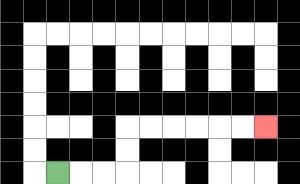{'start': '[2, 7]', 'end': '[11, 5]', 'path_directions': 'R,R,R,U,U,R,R,R,R,R,R', 'path_coordinates': '[[2, 7], [3, 7], [4, 7], [5, 7], [5, 6], [5, 5], [6, 5], [7, 5], [8, 5], [9, 5], [10, 5], [11, 5]]'}